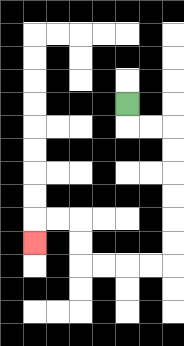{'start': '[5, 4]', 'end': '[1, 10]', 'path_directions': 'D,R,R,D,D,D,D,D,D,L,L,L,L,U,U,L,L,D', 'path_coordinates': '[[5, 4], [5, 5], [6, 5], [7, 5], [7, 6], [7, 7], [7, 8], [7, 9], [7, 10], [7, 11], [6, 11], [5, 11], [4, 11], [3, 11], [3, 10], [3, 9], [2, 9], [1, 9], [1, 10]]'}